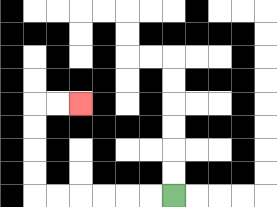{'start': '[7, 8]', 'end': '[3, 4]', 'path_directions': 'L,L,L,L,L,L,U,U,U,U,R,R', 'path_coordinates': '[[7, 8], [6, 8], [5, 8], [4, 8], [3, 8], [2, 8], [1, 8], [1, 7], [1, 6], [1, 5], [1, 4], [2, 4], [3, 4]]'}